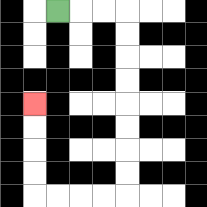{'start': '[2, 0]', 'end': '[1, 4]', 'path_directions': 'R,R,R,D,D,D,D,D,D,D,D,L,L,L,L,U,U,U,U', 'path_coordinates': '[[2, 0], [3, 0], [4, 0], [5, 0], [5, 1], [5, 2], [5, 3], [5, 4], [5, 5], [5, 6], [5, 7], [5, 8], [4, 8], [3, 8], [2, 8], [1, 8], [1, 7], [1, 6], [1, 5], [1, 4]]'}